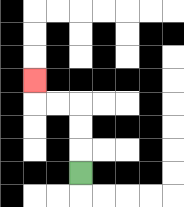{'start': '[3, 7]', 'end': '[1, 3]', 'path_directions': 'U,U,U,L,L,U', 'path_coordinates': '[[3, 7], [3, 6], [3, 5], [3, 4], [2, 4], [1, 4], [1, 3]]'}